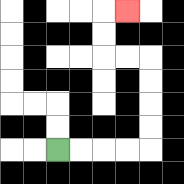{'start': '[2, 6]', 'end': '[5, 0]', 'path_directions': 'R,R,R,R,U,U,U,U,L,L,U,U,R', 'path_coordinates': '[[2, 6], [3, 6], [4, 6], [5, 6], [6, 6], [6, 5], [6, 4], [6, 3], [6, 2], [5, 2], [4, 2], [4, 1], [4, 0], [5, 0]]'}